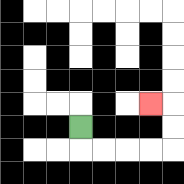{'start': '[3, 5]', 'end': '[6, 4]', 'path_directions': 'D,R,R,R,R,U,U,L', 'path_coordinates': '[[3, 5], [3, 6], [4, 6], [5, 6], [6, 6], [7, 6], [7, 5], [7, 4], [6, 4]]'}